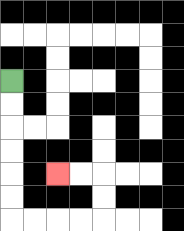{'start': '[0, 3]', 'end': '[2, 7]', 'path_directions': 'D,D,D,D,D,D,R,R,R,R,U,U,L,L', 'path_coordinates': '[[0, 3], [0, 4], [0, 5], [0, 6], [0, 7], [0, 8], [0, 9], [1, 9], [2, 9], [3, 9], [4, 9], [4, 8], [4, 7], [3, 7], [2, 7]]'}